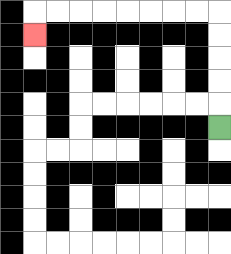{'start': '[9, 5]', 'end': '[1, 1]', 'path_directions': 'U,U,U,U,U,L,L,L,L,L,L,L,L,D', 'path_coordinates': '[[9, 5], [9, 4], [9, 3], [9, 2], [9, 1], [9, 0], [8, 0], [7, 0], [6, 0], [5, 0], [4, 0], [3, 0], [2, 0], [1, 0], [1, 1]]'}